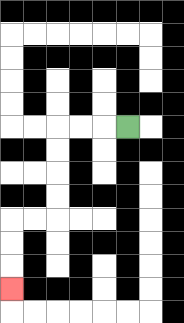{'start': '[5, 5]', 'end': '[0, 12]', 'path_directions': 'L,L,L,D,D,D,D,L,L,D,D,D', 'path_coordinates': '[[5, 5], [4, 5], [3, 5], [2, 5], [2, 6], [2, 7], [2, 8], [2, 9], [1, 9], [0, 9], [0, 10], [0, 11], [0, 12]]'}